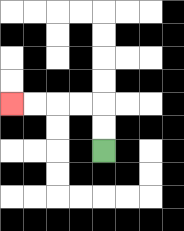{'start': '[4, 6]', 'end': '[0, 4]', 'path_directions': 'U,U,L,L,L,L', 'path_coordinates': '[[4, 6], [4, 5], [4, 4], [3, 4], [2, 4], [1, 4], [0, 4]]'}